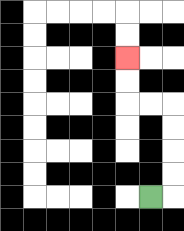{'start': '[6, 8]', 'end': '[5, 2]', 'path_directions': 'R,U,U,U,U,L,L,U,U', 'path_coordinates': '[[6, 8], [7, 8], [7, 7], [7, 6], [7, 5], [7, 4], [6, 4], [5, 4], [5, 3], [5, 2]]'}